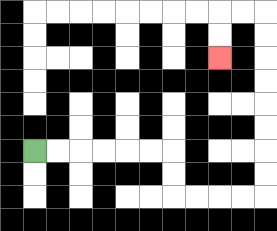{'start': '[1, 6]', 'end': '[9, 2]', 'path_directions': 'R,R,R,R,R,R,D,D,R,R,R,R,U,U,U,U,U,U,U,U,L,L,D,D', 'path_coordinates': '[[1, 6], [2, 6], [3, 6], [4, 6], [5, 6], [6, 6], [7, 6], [7, 7], [7, 8], [8, 8], [9, 8], [10, 8], [11, 8], [11, 7], [11, 6], [11, 5], [11, 4], [11, 3], [11, 2], [11, 1], [11, 0], [10, 0], [9, 0], [9, 1], [9, 2]]'}